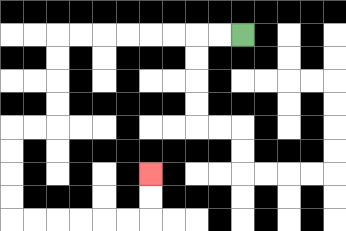{'start': '[10, 1]', 'end': '[6, 7]', 'path_directions': 'L,L,L,L,L,L,L,L,D,D,D,D,L,L,D,D,D,D,R,R,R,R,R,R,U,U', 'path_coordinates': '[[10, 1], [9, 1], [8, 1], [7, 1], [6, 1], [5, 1], [4, 1], [3, 1], [2, 1], [2, 2], [2, 3], [2, 4], [2, 5], [1, 5], [0, 5], [0, 6], [0, 7], [0, 8], [0, 9], [1, 9], [2, 9], [3, 9], [4, 9], [5, 9], [6, 9], [6, 8], [6, 7]]'}